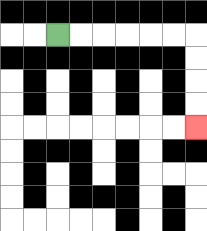{'start': '[2, 1]', 'end': '[8, 5]', 'path_directions': 'R,R,R,R,R,R,D,D,D,D', 'path_coordinates': '[[2, 1], [3, 1], [4, 1], [5, 1], [6, 1], [7, 1], [8, 1], [8, 2], [8, 3], [8, 4], [8, 5]]'}